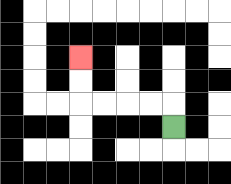{'start': '[7, 5]', 'end': '[3, 2]', 'path_directions': 'U,L,L,L,L,U,U', 'path_coordinates': '[[7, 5], [7, 4], [6, 4], [5, 4], [4, 4], [3, 4], [3, 3], [3, 2]]'}